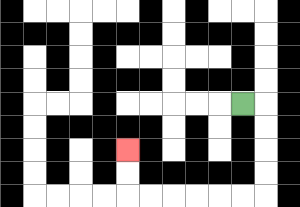{'start': '[10, 4]', 'end': '[5, 6]', 'path_directions': 'R,D,D,D,D,L,L,L,L,L,L,U,U', 'path_coordinates': '[[10, 4], [11, 4], [11, 5], [11, 6], [11, 7], [11, 8], [10, 8], [9, 8], [8, 8], [7, 8], [6, 8], [5, 8], [5, 7], [5, 6]]'}